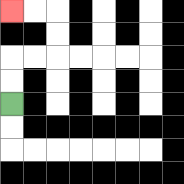{'start': '[0, 4]', 'end': '[0, 0]', 'path_directions': 'U,U,R,R,U,U,L,L', 'path_coordinates': '[[0, 4], [0, 3], [0, 2], [1, 2], [2, 2], [2, 1], [2, 0], [1, 0], [0, 0]]'}